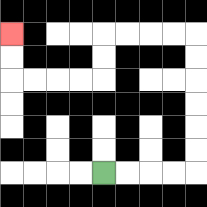{'start': '[4, 7]', 'end': '[0, 1]', 'path_directions': 'R,R,R,R,U,U,U,U,U,U,L,L,L,L,D,D,L,L,L,L,U,U', 'path_coordinates': '[[4, 7], [5, 7], [6, 7], [7, 7], [8, 7], [8, 6], [8, 5], [8, 4], [8, 3], [8, 2], [8, 1], [7, 1], [6, 1], [5, 1], [4, 1], [4, 2], [4, 3], [3, 3], [2, 3], [1, 3], [0, 3], [0, 2], [0, 1]]'}